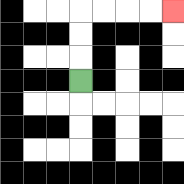{'start': '[3, 3]', 'end': '[7, 0]', 'path_directions': 'U,U,U,R,R,R,R', 'path_coordinates': '[[3, 3], [3, 2], [3, 1], [3, 0], [4, 0], [5, 0], [6, 0], [7, 0]]'}